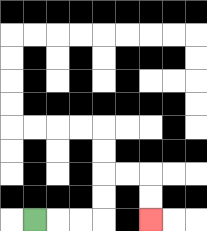{'start': '[1, 9]', 'end': '[6, 9]', 'path_directions': 'R,R,R,U,U,R,R,D,D', 'path_coordinates': '[[1, 9], [2, 9], [3, 9], [4, 9], [4, 8], [4, 7], [5, 7], [6, 7], [6, 8], [6, 9]]'}